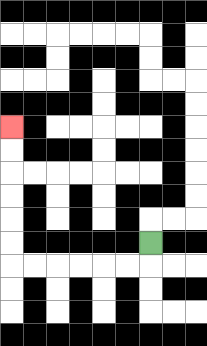{'start': '[6, 10]', 'end': '[0, 5]', 'path_directions': 'D,L,L,L,L,L,L,U,U,U,U,U,U', 'path_coordinates': '[[6, 10], [6, 11], [5, 11], [4, 11], [3, 11], [2, 11], [1, 11], [0, 11], [0, 10], [0, 9], [0, 8], [0, 7], [0, 6], [0, 5]]'}